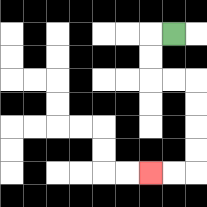{'start': '[7, 1]', 'end': '[6, 7]', 'path_directions': 'L,D,D,R,R,D,D,D,D,L,L', 'path_coordinates': '[[7, 1], [6, 1], [6, 2], [6, 3], [7, 3], [8, 3], [8, 4], [8, 5], [8, 6], [8, 7], [7, 7], [6, 7]]'}